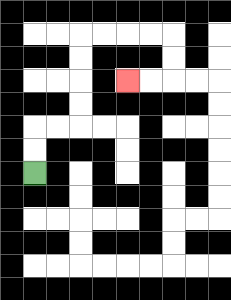{'start': '[1, 7]', 'end': '[5, 3]', 'path_directions': 'U,U,R,R,U,U,U,U,R,R,R,R,D,D,L,L', 'path_coordinates': '[[1, 7], [1, 6], [1, 5], [2, 5], [3, 5], [3, 4], [3, 3], [3, 2], [3, 1], [4, 1], [5, 1], [6, 1], [7, 1], [7, 2], [7, 3], [6, 3], [5, 3]]'}